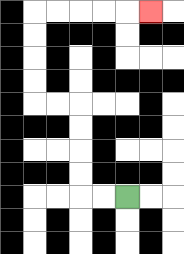{'start': '[5, 8]', 'end': '[6, 0]', 'path_directions': 'L,L,U,U,U,U,L,L,U,U,U,U,R,R,R,R,R', 'path_coordinates': '[[5, 8], [4, 8], [3, 8], [3, 7], [3, 6], [3, 5], [3, 4], [2, 4], [1, 4], [1, 3], [1, 2], [1, 1], [1, 0], [2, 0], [3, 0], [4, 0], [5, 0], [6, 0]]'}